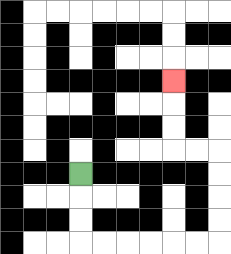{'start': '[3, 7]', 'end': '[7, 3]', 'path_directions': 'D,D,D,R,R,R,R,R,R,U,U,U,U,L,L,U,U,U', 'path_coordinates': '[[3, 7], [3, 8], [3, 9], [3, 10], [4, 10], [5, 10], [6, 10], [7, 10], [8, 10], [9, 10], [9, 9], [9, 8], [9, 7], [9, 6], [8, 6], [7, 6], [7, 5], [7, 4], [7, 3]]'}